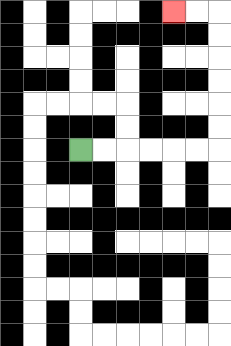{'start': '[3, 6]', 'end': '[7, 0]', 'path_directions': 'R,R,R,R,R,R,U,U,U,U,U,U,L,L', 'path_coordinates': '[[3, 6], [4, 6], [5, 6], [6, 6], [7, 6], [8, 6], [9, 6], [9, 5], [9, 4], [9, 3], [9, 2], [9, 1], [9, 0], [8, 0], [7, 0]]'}